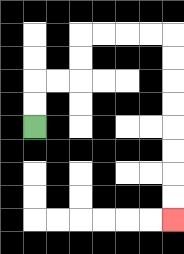{'start': '[1, 5]', 'end': '[7, 9]', 'path_directions': 'U,U,R,R,U,U,R,R,R,R,D,D,D,D,D,D,D,D', 'path_coordinates': '[[1, 5], [1, 4], [1, 3], [2, 3], [3, 3], [3, 2], [3, 1], [4, 1], [5, 1], [6, 1], [7, 1], [7, 2], [7, 3], [7, 4], [7, 5], [7, 6], [7, 7], [7, 8], [7, 9]]'}